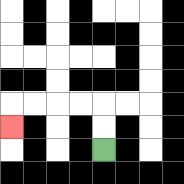{'start': '[4, 6]', 'end': '[0, 5]', 'path_directions': 'U,U,L,L,L,L,D', 'path_coordinates': '[[4, 6], [4, 5], [4, 4], [3, 4], [2, 4], [1, 4], [0, 4], [0, 5]]'}